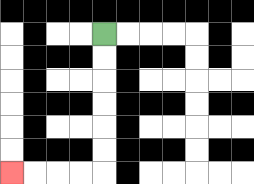{'start': '[4, 1]', 'end': '[0, 7]', 'path_directions': 'D,D,D,D,D,D,L,L,L,L', 'path_coordinates': '[[4, 1], [4, 2], [4, 3], [4, 4], [4, 5], [4, 6], [4, 7], [3, 7], [2, 7], [1, 7], [0, 7]]'}